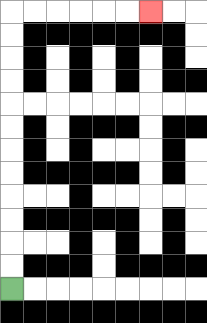{'start': '[0, 12]', 'end': '[6, 0]', 'path_directions': 'U,U,U,U,U,U,U,U,U,U,U,U,R,R,R,R,R,R', 'path_coordinates': '[[0, 12], [0, 11], [0, 10], [0, 9], [0, 8], [0, 7], [0, 6], [0, 5], [0, 4], [0, 3], [0, 2], [0, 1], [0, 0], [1, 0], [2, 0], [3, 0], [4, 0], [5, 0], [6, 0]]'}